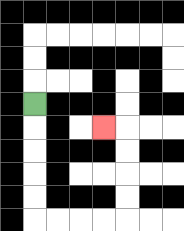{'start': '[1, 4]', 'end': '[4, 5]', 'path_directions': 'D,D,D,D,D,R,R,R,R,U,U,U,U,L', 'path_coordinates': '[[1, 4], [1, 5], [1, 6], [1, 7], [1, 8], [1, 9], [2, 9], [3, 9], [4, 9], [5, 9], [5, 8], [5, 7], [5, 6], [5, 5], [4, 5]]'}